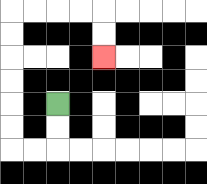{'start': '[2, 4]', 'end': '[4, 2]', 'path_directions': 'D,D,L,L,U,U,U,U,U,U,R,R,R,R,D,D', 'path_coordinates': '[[2, 4], [2, 5], [2, 6], [1, 6], [0, 6], [0, 5], [0, 4], [0, 3], [0, 2], [0, 1], [0, 0], [1, 0], [2, 0], [3, 0], [4, 0], [4, 1], [4, 2]]'}